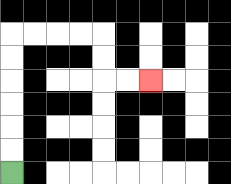{'start': '[0, 7]', 'end': '[6, 3]', 'path_directions': 'U,U,U,U,U,U,R,R,R,R,D,D,R,R', 'path_coordinates': '[[0, 7], [0, 6], [0, 5], [0, 4], [0, 3], [0, 2], [0, 1], [1, 1], [2, 1], [3, 1], [4, 1], [4, 2], [4, 3], [5, 3], [6, 3]]'}